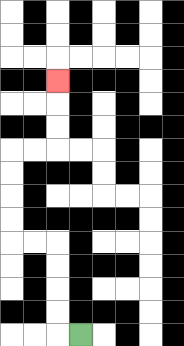{'start': '[3, 14]', 'end': '[2, 3]', 'path_directions': 'L,U,U,U,U,L,L,U,U,U,U,R,R,U,U,U', 'path_coordinates': '[[3, 14], [2, 14], [2, 13], [2, 12], [2, 11], [2, 10], [1, 10], [0, 10], [0, 9], [0, 8], [0, 7], [0, 6], [1, 6], [2, 6], [2, 5], [2, 4], [2, 3]]'}